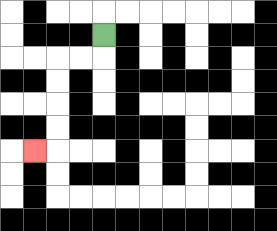{'start': '[4, 1]', 'end': '[1, 6]', 'path_directions': 'D,L,L,D,D,D,D,L', 'path_coordinates': '[[4, 1], [4, 2], [3, 2], [2, 2], [2, 3], [2, 4], [2, 5], [2, 6], [1, 6]]'}